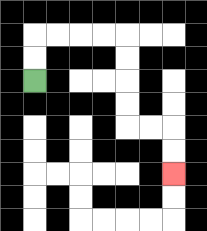{'start': '[1, 3]', 'end': '[7, 7]', 'path_directions': 'U,U,R,R,R,R,D,D,D,D,R,R,D,D', 'path_coordinates': '[[1, 3], [1, 2], [1, 1], [2, 1], [3, 1], [4, 1], [5, 1], [5, 2], [5, 3], [5, 4], [5, 5], [6, 5], [7, 5], [7, 6], [7, 7]]'}